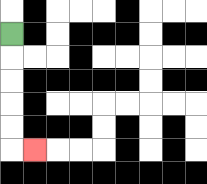{'start': '[0, 1]', 'end': '[1, 6]', 'path_directions': 'D,D,D,D,D,R', 'path_coordinates': '[[0, 1], [0, 2], [0, 3], [0, 4], [0, 5], [0, 6], [1, 6]]'}